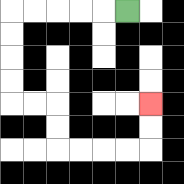{'start': '[5, 0]', 'end': '[6, 4]', 'path_directions': 'L,L,L,L,L,D,D,D,D,R,R,D,D,R,R,R,R,U,U', 'path_coordinates': '[[5, 0], [4, 0], [3, 0], [2, 0], [1, 0], [0, 0], [0, 1], [0, 2], [0, 3], [0, 4], [1, 4], [2, 4], [2, 5], [2, 6], [3, 6], [4, 6], [5, 6], [6, 6], [6, 5], [6, 4]]'}